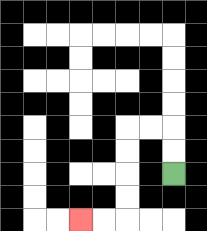{'start': '[7, 7]', 'end': '[3, 9]', 'path_directions': 'U,U,L,L,D,D,D,D,L,L', 'path_coordinates': '[[7, 7], [7, 6], [7, 5], [6, 5], [5, 5], [5, 6], [5, 7], [5, 8], [5, 9], [4, 9], [3, 9]]'}